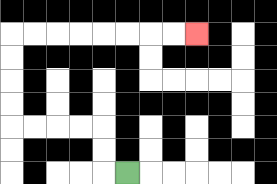{'start': '[5, 7]', 'end': '[8, 1]', 'path_directions': 'L,U,U,L,L,L,L,U,U,U,U,R,R,R,R,R,R,R,R', 'path_coordinates': '[[5, 7], [4, 7], [4, 6], [4, 5], [3, 5], [2, 5], [1, 5], [0, 5], [0, 4], [0, 3], [0, 2], [0, 1], [1, 1], [2, 1], [3, 1], [4, 1], [5, 1], [6, 1], [7, 1], [8, 1]]'}